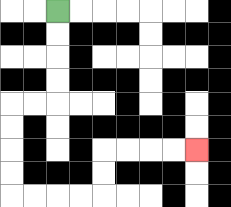{'start': '[2, 0]', 'end': '[8, 6]', 'path_directions': 'D,D,D,D,L,L,D,D,D,D,R,R,R,R,U,U,R,R,R,R', 'path_coordinates': '[[2, 0], [2, 1], [2, 2], [2, 3], [2, 4], [1, 4], [0, 4], [0, 5], [0, 6], [0, 7], [0, 8], [1, 8], [2, 8], [3, 8], [4, 8], [4, 7], [4, 6], [5, 6], [6, 6], [7, 6], [8, 6]]'}